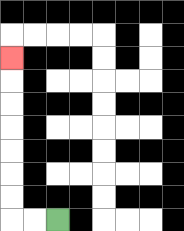{'start': '[2, 9]', 'end': '[0, 2]', 'path_directions': 'L,L,U,U,U,U,U,U,U', 'path_coordinates': '[[2, 9], [1, 9], [0, 9], [0, 8], [0, 7], [0, 6], [0, 5], [0, 4], [0, 3], [0, 2]]'}